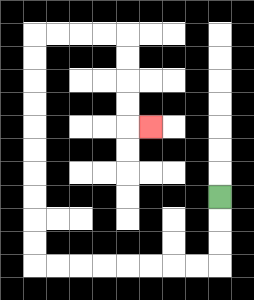{'start': '[9, 8]', 'end': '[6, 5]', 'path_directions': 'D,D,D,L,L,L,L,L,L,L,L,U,U,U,U,U,U,U,U,U,U,R,R,R,R,D,D,D,D,R', 'path_coordinates': '[[9, 8], [9, 9], [9, 10], [9, 11], [8, 11], [7, 11], [6, 11], [5, 11], [4, 11], [3, 11], [2, 11], [1, 11], [1, 10], [1, 9], [1, 8], [1, 7], [1, 6], [1, 5], [1, 4], [1, 3], [1, 2], [1, 1], [2, 1], [3, 1], [4, 1], [5, 1], [5, 2], [5, 3], [5, 4], [5, 5], [6, 5]]'}